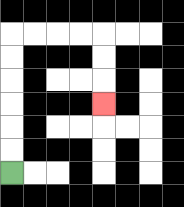{'start': '[0, 7]', 'end': '[4, 4]', 'path_directions': 'U,U,U,U,U,U,R,R,R,R,D,D,D', 'path_coordinates': '[[0, 7], [0, 6], [0, 5], [0, 4], [0, 3], [0, 2], [0, 1], [1, 1], [2, 1], [3, 1], [4, 1], [4, 2], [4, 3], [4, 4]]'}